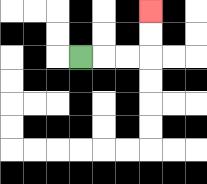{'start': '[3, 2]', 'end': '[6, 0]', 'path_directions': 'R,R,R,U,U', 'path_coordinates': '[[3, 2], [4, 2], [5, 2], [6, 2], [6, 1], [6, 0]]'}